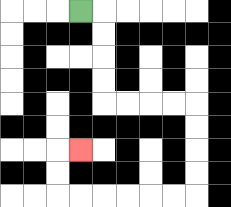{'start': '[3, 0]', 'end': '[3, 6]', 'path_directions': 'R,D,D,D,D,R,R,R,R,D,D,D,D,L,L,L,L,L,L,U,U,R', 'path_coordinates': '[[3, 0], [4, 0], [4, 1], [4, 2], [4, 3], [4, 4], [5, 4], [6, 4], [7, 4], [8, 4], [8, 5], [8, 6], [8, 7], [8, 8], [7, 8], [6, 8], [5, 8], [4, 8], [3, 8], [2, 8], [2, 7], [2, 6], [3, 6]]'}